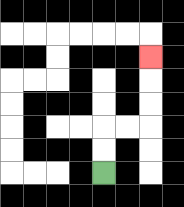{'start': '[4, 7]', 'end': '[6, 2]', 'path_directions': 'U,U,R,R,U,U,U', 'path_coordinates': '[[4, 7], [4, 6], [4, 5], [5, 5], [6, 5], [6, 4], [6, 3], [6, 2]]'}